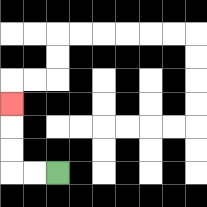{'start': '[2, 7]', 'end': '[0, 4]', 'path_directions': 'L,L,U,U,U', 'path_coordinates': '[[2, 7], [1, 7], [0, 7], [0, 6], [0, 5], [0, 4]]'}